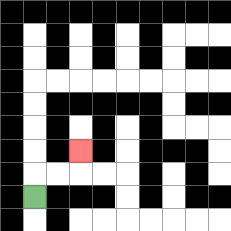{'start': '[1, 8]', 'end': '[3, 6]', 'path_directions': 'U,R,R,U', 'path_coordinates': '[[1, 8], [1, 7], [2, 7], [3, 7], [3, 6]]'}